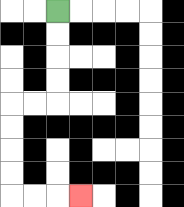{'start': '[2, 0]', 'end': '[3, 8]', 'path_directions': 'D,D,D,D,L,L,D,D,D,D,R,R,R', 'path_coordinates': '[[2, 0], [2, 1], [2, 2], [2, 3], [2, 4], [1, 4], [0, 4], [0, 5], [0, 6], [0, 7], [0, 8], [1, 8], [2, 8], [3, 8]]'}